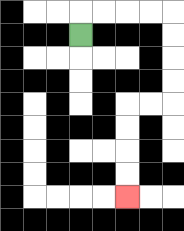{'start': '[3, 1]', 'end': '[5, 8]', 'path_directions': 'U,R,R,R,R,D,D,D,D,L,L,D,D,D,D', 'path_coordinates': '[[3, 1], [3, 0], [4, 0], [5, 0], [6, 0], [7, 0], [7, 1], [7, 2], [7, 3], [7, 4], [6, 4], [5, 4], [5, 5], [5, 6], [5, 7], [5, 8]]'}